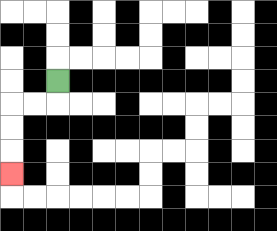{'start': '[2, 3]', 'end': '[0, 7]', 'path_directions': 'D,L,L,D,D,D', 'path_coordinates': '[[2, 3], [2, 4], [1, 4], [0, 4], [0, 5], [0, 6], [0, 7]]'}